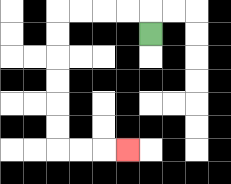{'start': '[6, 1]', 'end': '[5, 6]', 'path_directions': 'U,L,L,L,L,D,D,D,D,D,D,R,R,R', 'path_coordinates': '[[6, 1], [6, 0], [5, 0], [4, 0], [3, 0], [2, 0], [2, 1], [2, 2], [2, 3], [2, 4], [2, 5], [2, 6], [3, 6], [4, 6], [5, 6]]'}